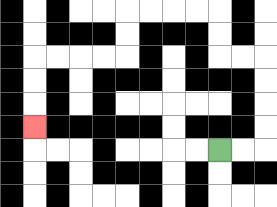{'start': '[9, 6]', 'end': '[1, 5]', 'path_directions': 'R,R,U,U,U,U,L,L,U,U,L,L,L,L,D,D,L,L,L,L,D,D,D', 'path_coordinates': '[[9, 6], [10, 6], [11, 6], [11, 5], [11, 4], [11, 3], [11, 2], [10, 2], [9, 2], [9, 1], [9, 0], [8, 0], [7, 0], [6, 0], [5, 0], [5, 1], [5, 2], [4, 2], [3, 2], [2, 2], [1, 2], [1, 3], [1, 4], [1, 5]]'}